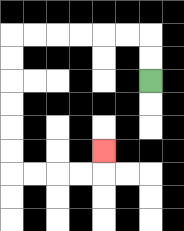{'start': '[6, 3]', 'end': '[4, 6]', 'path_directions': 'U,U,L,L,L,L,L,L,D,D,D,D,D,D,R,R,R,R,U', 'path_coordinates': '[[6, 3], [6, 2], [6, 1], [5, 1], [4, 1], [3, 1], [2, 1], [1, 1], [0, 1], [0, 2], [0, 3], [0, 4], [0, 5], [0, 6], [0, 7], [1, 7], [2, 7], [3, 7], [4, 7], [4, 6]]'}